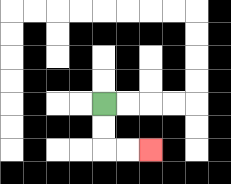{'start': '[4, 4]', 'end': '[6, 6]', 'path_directions': 'D,D,R,R', 'path_coordinates': '[[4, 4], [4, 5], [4, 6], [5, 6], [6, 6]]'}